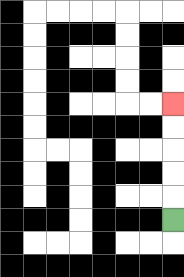{'start': '[7, 9]', 'end': '[7, 4]', 'path_directions': 'U,U,U,U,U', 'path_coordinates': '[[7, 9], [7, 8], [7, 7], [7, 6], [7, 5], [7, 4]]'}